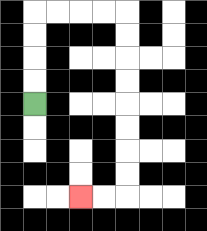{'start': '[1, 4]', 'end': '[3, 8]', 'path_directions': 'U,U,U,U,R,R,R,R,D,D,D,D,D,D,D,D,L,L', 'path_coordinates': '[[1, 4], [1, 3], [1, 2], [1, 1], [1, 0], [2, 0], [3, 0], [4, 0], [5, 0], [5, 1], [5, 2], [5, 3], [5, 4], [5, 5], [5, 6], [5, 7], [5, 8], [4, 8], [3, 8]]'}